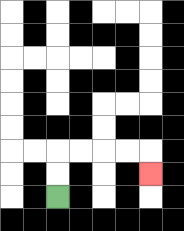{'start': '[2, 8]', 'end': '[6, 7]', 'path_directions': 'U,U,R,R,R,R,D', 'path_coordinates': '[[2, 8], [2, 7], [2, 6], [3, 6], [4, 6], [5, 6], [6, 6], [6, 7]]'}